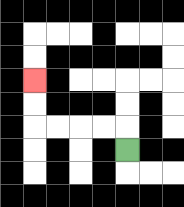{'start': '[5, 6]', 'end': '[1, 3]', 'path_directions': 'U,L,L,L,L,U,U', 'path_coordinates': '[[5, 6], [5, 5], [4, 5], [3, 5], [2, 5], [1, 5], [1, 4], [1, 3]]'}